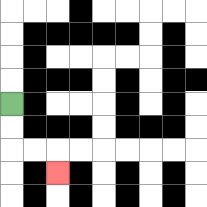{'start': '[0, 4]', 'end': '[2, 7]', 'path_directions': 'D,D,R,R,D', 'path_coordinates': '[[0, 4], [0, 5], [0, 6], [1, 6], [2, 6], [2, 7]]'}